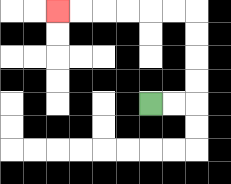{'start': '[6, 4]', 'end': '[2, 0]', 'path_directions': 'R,R,U,U,U,U,L,L,L,L,L,L', 'path_coordinates': '[[6, 4], [7, 4], [8, 4], [8, 3], [8, 2], [8, 1], [8, 0], [7, 0], [6, 0], [5, 0], [4, 0], [3, 0], [2, 0]]'}